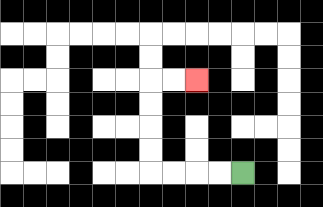{'start': '[10, 7]', 'end': '[8, 3]', 'path_directions': 'L,L,L,L,U,U,U,U,R,R', 'path_coordinates': '[[10, 7], [9, 7], [8, 7], [7, 7], [6, 7], [6, 6], [6, 5], [6, 4], [6, 3], [7, 3], [8, 3]]'}